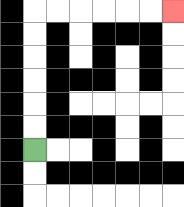{'start': '[1, 6]', 'end': '[7, 0]', 'path_directions': 'U,U,U,U,U,U,R,R,R,R,R,R', 'path_coordinates': '[[1, 6], [1, 5], [1, 4], [1, 3], [1, 2], [1, 1], [1, 0], [2, 0], [3, 0], [4, 0], [5, 0], [6, 0], [7, 0]]'}